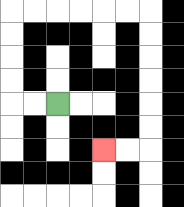{'start': '[2, 4]', 'end': '[4, 6]', 'path_directions': 'L,L,U,U,U,U,R,R,R,R,R,R,D,D,D,D,D,D,L,L', 'path_coordinates': '[[2, 4], [1, 4], [0, 4], [0, 3], [0, 2], [0, 1], [0, 0], [1, 0], [2, 0], [3, 0], [4, 0], [5, 0], [6, 0], [6, 1], [6, 2], [6, 3], [6, 4], [6, 5], [6, 6], [5, 6], [4, 6]]'}